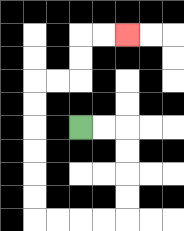{'start': '[3, 5]', 'end': '[5, 1]', 'path_directions': 'R,R,D,D,D,D,L,L,L,L,U,U,U,U,U,U,R,R,U,U,R,R', 'path_coordinates': '[[3, 5], [4, 5], [5, 5], [5, 6], [5, 7], [5, 8], [5, 9], [4, 9], [3, 9], [2, 9], [1, 9], [1, 8], [1, 7], [1, 6], [1, 5], [1, 4], [1, 3], [2, 3], [3, 3], [3, 2], [3, 1], [4, 1], [5, 1]]'}